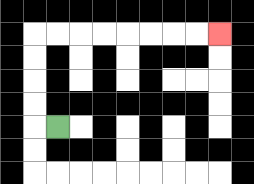{'start': '[2, 5]', 'end': '[9, 1]', 'path_directions': 'L,U,U,U,U,R,R,R,R,R,R,R,R', 'path_coordinates': '[[2, 5], [1, 5], [1, 4], [1, 3], [1, 2], [1, 1], [2, 1], [3, 1], [4, 1], [5, 1], [6, 1], [7, 1], [8, 1], [9, 1]]'}